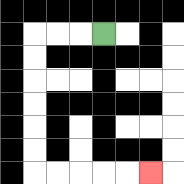{'start': '[4, 1]', 'end': '[6, 7]', 'path_directions': 'L,L,L,D,D,D,D,D,D,R,R,R,R,R', 'path_coordinates': '[[4, 1], [3, 1], [2, 1], [1, 1], [1, 2], [1, 3], [1, 4], [1, 5], [1, 6], [1, 7], [2, 7], [3, 7], [4, 7], [5, 7], [6, 7]]'}